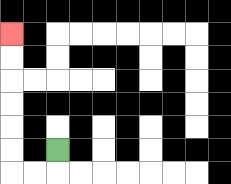{'start': '[2, 6]', 'end': '[0, 1]', 'path_directions': 'D,L,L,U,U,U,U,U,U', 'path_coordinates': '[[2, 6], [2, 7], [1, 7], [0, 7], [0, 6], [0, 5], [0, 4], [0, 3], [0, 2], [0, 1]]'}